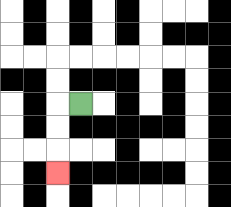{'start': '[3, 4]', 'end': '[2, 7]', 'path_directions': 'L,D,D,D', 'path_coordinates': '[[3, 4], [2, 4], [2, 5], [2, 6], [2, 7]]'}